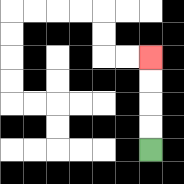{'start': '[6, 6]', 'end': '[6, 2]', 'path_directions': 'U,U,U,U', 'path_coordinates': '[[6, 6], [6, 5], [6, 4], [6, 3], [6, 2]]'}